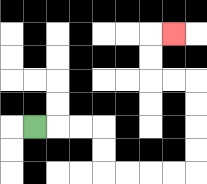{'start': '[1, 5]', 'end': '[7, 1]', 'path_directions': 'R,R,R,D,D,R,R,R,R,U,U,U,U,L,L,U,U,R', 'path_coordinates': '[[1, 5], [2, 5], [3, 5], [4, 5], [4, 6], [4, 7], [5, 7], [6, 7], [7, 7], [8, 7], [8, 6], [8, 5], [8, 4], [8, 3], [7, 3], [6, 3], [6, 2], [6, 1], [7, 1]]'}